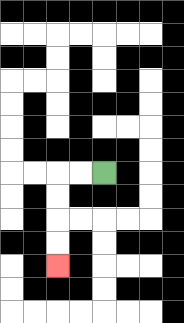{'start': '[4, 7]', 'end': '[2, 11]', 'path_directions': 'L,L,D,D,D,D', 'path_coordinates': '[[4, 7], [3, 7], [2, 7], [2, 8], [2, 9], [2, 10], [2, 11]]'}